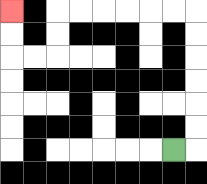{'start': '[7, 6]', 'end': '[0, 0]', 'path_directions': 'R,U,U,U,U,U,U,L,L,L,L,L,L,D,D,L,L,U,U', 'path_coordinates': '[[7, 6], [8, 6], [8, 5], [8, 4], [8, 3], [8, 2], [8, 1], [8, 0], [7, 0], [6, 0], [5, 0], [4, 0], [3, 0], [2, 0], [2, 1], [2, 2], [1, 2], [0, 2], [0, 1], [0, 0]]'}